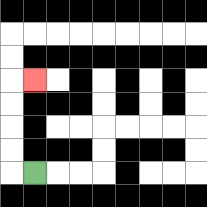{'start': '[1, 7]', 'end': '[1, 3]', 'path_directions': 'L,U,U,U,U,R', 'path_coordinates': '[[1, 7], [0, 7], [0, 6], [0, 5], [0, 4], [0, 3], [1, 3]]'}